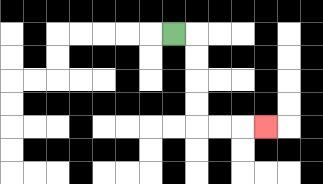{'start': '[7, 1]', 'end': '[11, 5]', 'path_directions': 'R,D,D,D,D,R,R,R', 'path_coordinates': '[[7, 1], [8, 1], [8, 2], [8, 3], [8, 4], [8, 5], [9, 5], [10, 5], [11, 5]]'}